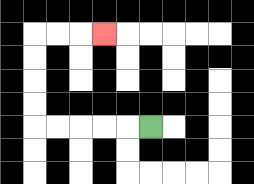{'start': '[6, 5]', 'end': '[4, 1]', 'path_directions': 'L,L,L,L,L,U,U,U,U,R,R,R', 'path_coordinates': '[[6, 5], [5, 5], [4, 5], [3, 5], [2, 5], [1, 5], [1, 4], [1, 3], [1, 2], [1, 1], [2, 1], [3, 1], [4, 1]]'}